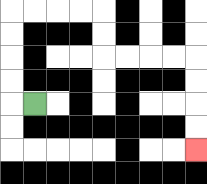{'start': '[1, 4]', 'end': '[8, 6]', 'path_directions': 'L,U,U,U,U,R,R,R,R,D,D,R,R,R,R,D,D,D,D', 'path_coordinates': '[[1, 4], [0, 4], [0, 3], [0, 2], [0, 1], [0, 0], [1, 0], [2, 0], [3, 0], [4, 0], [4, 1], [4, 2], [5, 2], [6, 2], [7, 2], [8, 2], [8, 3], [8, 4], [8, 5], [8, 6]]'}